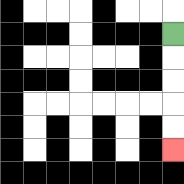{'start': '[7, 1]', 'end': '[7, 6]', 'path_directions': 'D,D,D,D,D', 'path_coordinates': '[[7, 1], [7, 2], [7, 3], [7, 4], [7, 5], [7, 6]]'}